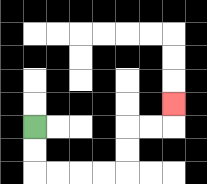{'start': '[1, 5]', 'end': '[7, 4]', 'path_directions': 'D,D,R,R,R,R,U,U,R,R,U', 'path_coordinates': '[[1, 5], [1, 6], [1, 7], [2, 7], [3, 7], [4, 7], [5, 7], [5, 6], [5, 5], [6, 5], [7, 5], [7, 4]]'}